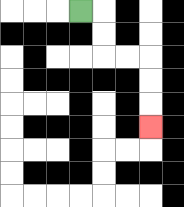{'start': '[3, 0]', 'end': '[6, 5]', 'path_directions': 'R,D,D,R,R,D,D,D', 'path_coordinates': '[[3, 0], [4, 0], [4, 1], [4, 2], [5, 2], [6, 2], [6, 3], [6, 4], [6, 5]]'}